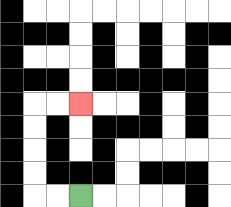{'start': '[3, 8]', 'end': '[3, 4]', 'path_directions': 'L,L,U,U,U,U,R,R', 'path_coordinates': '[[3, 8], [2, 8], [1, 8], [1, 7], [1, 6], [1, 5], [1, 4], [2, 4], [3, 4]]'}